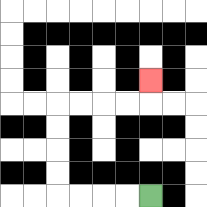{'start': '[6, 8]', 'end': '[6, 3]', 'path_directions': 'L,L,L,L,U,U,U,U,R,R,R,R,U', 'path_coordinates': '[[6, 8], [5, 8], [4, 8], [3, 8], [2, 8], [2, 7], [2, 6], [2, 5], [2, 4], [3, 4], [4, 4], [5, 4], [6, 4], [6, 3]]'}